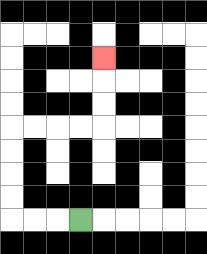{'start': '[3, 9]', 'end': '[4, 2]', 'path_directions': 'L,L,L,U,U,U,U,R,R,R,R,U,U,U', 'path_coordinates': '[[3, 9], [2, 9], [1, 9], [0, 9], [0, 8], [0, 7], [0, 6], [0, 5], [1, 5], [2, 5], [3, 5], [4, 5], [4, 4], [4, 3], [4, 2]]'}